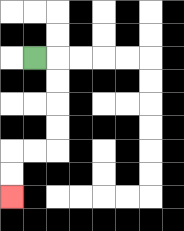{'start': '[1, 2]', 'end': '[0, 8]', 'path_directions': 'R,D,D,D,D,L,L,D,D', 'path_coordinates': '[[1, 2], [2, 2], [2, 3], [2, 4], [2, 5], [2, 6], [1, 6], [0, 6], [0, 7], [0, 8]]'}